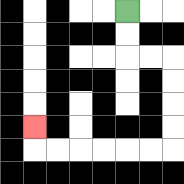{'start': '[5, 0]', 'end': '[1, 5]', 'path_directions': 'D,D,R,R,D,D,D,D,L,L,L,L,L,L,U', 'path_coordinates': '[[5, 0], [5, 1], [5, 2], [6, 2], [7, 2], [7, 3], [7, 4], [7, 5], [7, 6], [6, 6], [5, 6], [4, 6], [3, 6], [2, 6], [1, 6], [1, 5]]'}